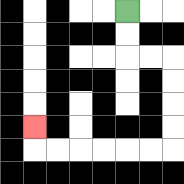{'start': '[5, 0]', 'end': '[1, 5]', 'path_directions': 'D,D,R,R,D,D,D,D,L,L,L,L,L,L,U', 'path_coordinates': '[[5, 0], [5, 1], [5, 2], [6, 2], [7, 2], [7, 3], [7, 4], [7, 5], [7, 6], [6, 6], [5, 6], [4, 6], [3, 6], [2, 6], [1, 6], [1, 5]]'}